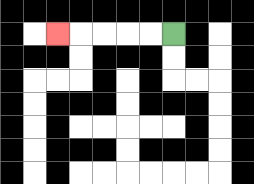{'start': '[7, 1]', 'end': '[2, 1]', 'path_directions': 'L,L,L,L,L', 'path_coordinates': '[[7, 1], [6, 1], [5, 1], [4, 1], [3, 1], [2, 1]]'}